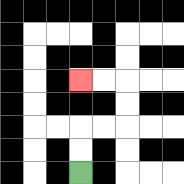{'start': '[3, 7]', 'end': '[3, 3]', 'path_directions': 'U,U,R,R,U,U,L,L', 'path_coordinates': '[[3, 7], [3, 6], [3, 5], [4, 5], [5, 5], [5, 4], [5, 3], [4, 3], [3, 3]]'}